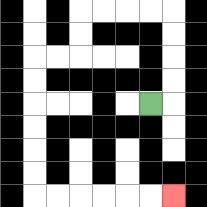{'start': '[6, 4]', 'end': '[7, 8]', 'path_directions': 'R,U,U,U,U,L,L,L,L,D,D,L,L,D,D,D,D,D,D,R,R,R,R,R,R', 'path_coordinates': '[[6, 4], [7, 4], [7, 3], [7, 2], [7, 1], [7, 0], [6, 0], [5, 0], [4, 0], [3, 0], [3, 1], [3, 2], [2, 2], [1, 2], [1, 3], [1, 4], [1, 5], [1, 6], [1, 7], [1, 8], [2, 8], [3, 8], [4, 8], [5, 8], [6, 8], [7, 8]]'}